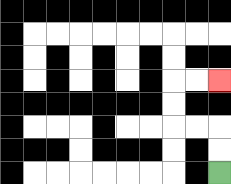{'start': '[9, 7]', 'end': '[9, 3]', 'path_directions': 'U,U,L,L,U,U,R,R', 'path_coordinates': '[[9, 7], [9, 6], [9, 5], [8, 5], [7, 5], [7, 4], [7, 3], [8, 3], [9, 3]]'}